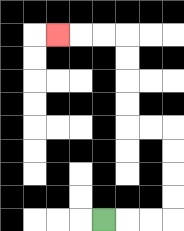{'start': '[4, 9]', 'end': '[2, 1]', 'path_directions': 'R,R,R,U,U,U,U,L,L,U,U,U,U,L,L,L', 'path_coordinates': '[[4, 9], [5, 9], [6, 9], [7, 9], [7, 8], [7, 7], [7, 6], [7, 5], [6, 5], [5, 5], [5, 4], [5, 3], [5, 2], [5, 1], [4, 1], [3, 1], [2, 1]]'}